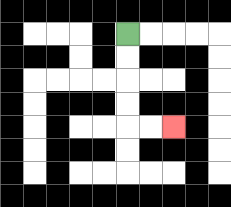{'start': '[5, 1]', 'end': '[7, 5]', 'path_directions': 'D,D,D,D,R,R', 'path_coordinates': '[[5, 1], [5, 2], [5, 3], [5, 4], [5, 5], [6, 5], [7, 5]]'}